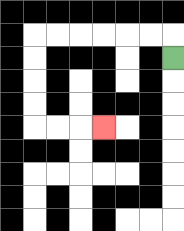{'start': '[7, 2]', 'end': '[4, 5]', 'path_directions': 'U,L,L,L,L,L,L,D,D,D,D,R,R,R', 'path_coordinates': '[[7, 2], [7, 1], [6, 1], [5, 1], [4, 1], [3, 1], [2, 1], [1, 1], [1, 2], [1, 3], [1, 4], [1, 5], [2, 5], [3, 5], [4, 5]]'}